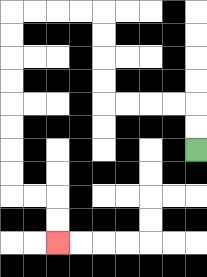{'start': '[8, 6]', 'end': '[2, 10]', 'path_directions': 'U,U,L,L,L,L,U,U,U,U,L,L,L,L,D,D,D,D,D,D,D,D,R,R,D,D', 'path_coordinates': '[[8, 6], [8, 5], [8, 4], [7, 4], [6, 4], [5, 4], [4, 4], [4, 3], [4, 2], [4, 1], [4, 0], [3, 0], [2, 0], [1, 0], [0, 0], [0, 1], [0, 2], [0, 3], [0, 4], [0, 5], [0, 6], [0, 7], [0, 8], [1, 8], [2, 8], [2, 9], [2, 10]]'}